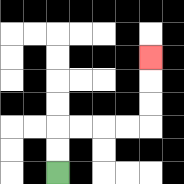{'start': '[2, 7]', 'end': '[6, 2]', 'path_directions': 'U,U,R,R,R,R,U,U,U', 'path_coordinates': '[[2, 7], [2, 6], [2, 5], [3, 5], [4, 5], [5, 5], [6, 5], [6, 4], [6, 3], [6, 2]]'}